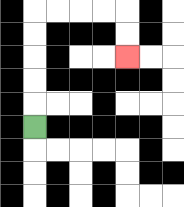{'start': '[1, 5]', 'end': '[5, 2]', 'path_directions': 'U,U,U,U,U,R,R,R,R,D,D', 'path_coordinates': '[[1, 5], [1, 4], [1, 3], [1, 2], [1, 1], [1, 0], [2, 0], [3, 0], [4, 0], [5, 0], [5, 1], [5, 2]]'}